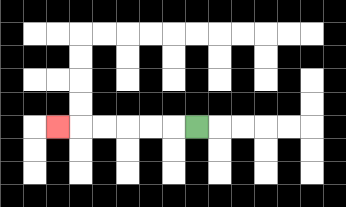{'start': '[8, 5]', 'end': '[2, 5]', 'path_directions': 'L,L,L,L,L,L', 'path_coordinates': '[[8, 5], [7, 5], [6, 5], [5, 5], [4, 5], [3, 5], [2, 5]]'}